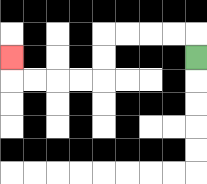{'start': '[8, 2]', 'end': '[0, 2]', 'path_directions': 'U,L,L,L,L,D,D,L,L,L,L,U', 'path_coordinates': '[[8, 2], [8, 1], [7, 1], [6, 1], [5, 1], [4, 1], [4, 2], [4, 3], [3, 3], [2, 3], [1, 3], [0, 3], [0, 2]]'}